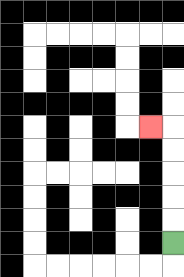{'start': '[7, 10]', 'end': '[6, 5]', 'path_directions': 'U,U,U,U,U,L', 'path_coordinates': '[[7, 10], [7, 9], [7, 8], [7, 7], [7, 6], [7, 5], [6, 5]]'}